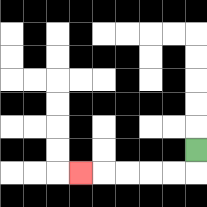{'start': '[8, 6]', 'end': '[3, 7]', 'path_directions': 'D,L,L,L,L,L', 'path_coordinates': '[[8, 6], [8, 7], [7, 7], [6, 7], [5, 7], [4, 7], [3, 7]]'}